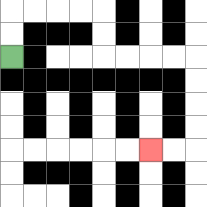{'start': '[0, 2]', 'end': '[6, 6]', 'path_directions': 'U,U,R,R,R,R,D,D,R,R,R,R,D,D,D,D,L,L', 'path_coordinates': '[[0, 2], [0, 1], [0, 0], [1, 0], [2, 0], [3, 0], [4, 0], [4, 1], [4, 2], [5, 2], [6, 2], [7, 2], [8, 2], [8, 3], [8, 4], [8, 5], [8, 6], [7, 6], [6, 6]]'}